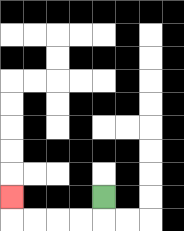{'start': '[4, 8]', 'end': '[0, 8]', 'path_directions': 'D,L,L,L,L,U', 'path_coordinates': '[[4, 8], [4, 9], [3, 9], [2, 9], [1, 9], [0, 9], [0, 8]]'}